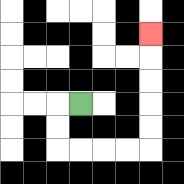{'start': '[3, 4]', 'end': '[6, 1]', 'path_directions': 'L,D,D,R,R,R,R,U,U,U,U,U', 'path_coordinates': '[[3, 4], [2, 4], [2, 5], [2, 6], [3, 6], [4, 6], [5, 6], [6, 6], [6, 5], [6, 4], [6, 3], [6, 2], [6, 1]]'}